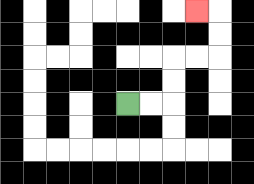{'start': '[5, 4]', 'end': '[8, 0]', 'path_directions': 'R,R,U,U,R,R,U,U,L', 'path_coordinates': '[[5, 4], [6, 4], [7, 4], [7, 3], [7, 2], [8, 2], [9, 2], [9, 1], [9, 0], [8, 0]]'}